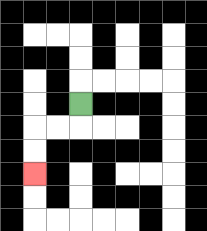{'start': '[3, 4]', 'end': '[1, 7]', 'path_directions': 'D,L,L,D,D', 'path_coordinates': '[[3, 4], [3, 5], [2, 5], [1, 5], [1, 6], [1, 7]]'}